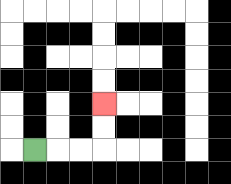{'start': '[1, 6]', 'end': '[4, 4]', 'path_directions': 'R,R,R,U,U', 'path_coordinates': '[[1, 6], [2, 6], [3, 6], [4, 6], [4, 5], [4, 4]]'}